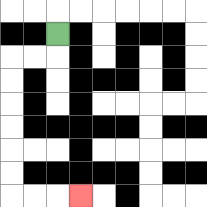{'start': '[2, 1]', 'end': '[3, 8]', 'path_directions': 'D,L,L,D,D,D,D,D,D,R,R,R', 'path_coordinates': '[[2, 1], [2, 2], [1, 2], [0, 2], [0, 3], [0, 4], [0, 5], [0, 6], [0, 7], [0, 8], [1, 8], [2, 8], [3, 8]]'}